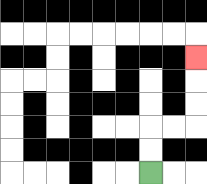{'start': '[6, 7]', 'end': '[8, 2]', 'path_directions': 'U,U,R,R,U,U,U', 'path_coordinates': '[[6, 7], [6, 6], [6, 5], [7, 5], [8, 5], [8, 4], [8, 3], [8, 2]]'}